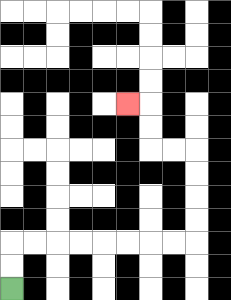{'start': '[0, 12]', 'end': '[5, 4]', 'path_directions': 'U,U,R,R,R,R,R,R,R,R,U,U,U,U,L,L,U,U,L', 'path_coordinates': '[[0, 12], [0, 11], [0, 10], [1, 10], [2, 10], [3, 10], [4, 10], [5, 10], [6, 10], [7, 10], [8, 10], [8, 9], [8, 8], [8, 7], [8, 6], [7, 6], [6, 6], [6, 5], [6, 4], [5, 4]]'}